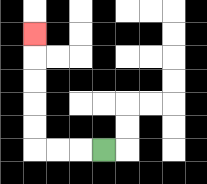{'start': '[4, 6]', 'end': '[1, 1]', 'path_directions': 'L,L,L,U,U,U,U,U', 'path_coordinates': '[[4, 6], [3, 6], [2, 6], [1, 6], [1, 5], [1, 4], [1, 3], [1, 2], [1, 1]]'}